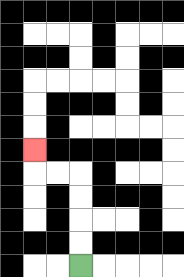{'start': '[3, 11]', 'end': '[1, 6]', 'path_directions': 'U,U,U,U,L,L,U', 'path_coordinates': '[[3, 11], [3, 10], [3, 9], [3, 8], [3, 7], [2, 7], [1, 7], [1, 6]]'}